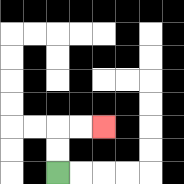{'start': '[2, 7]', 'end': '[4, 5]', 'path_directions': 'U,U,R,R', 'path_coordinates': '[[2, 7], [2, 6], [2, 5], [3, 5], [4, 5]]'}